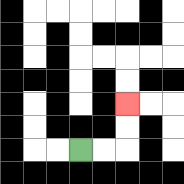{'start': '[3, 6]', 'end': '[5, 4]', 'path_directions': 'R,R,U,U', 'path_coordinates': '[[3, 6], [4, 6], [5, 6], [5, 5], [5, 4]]'}